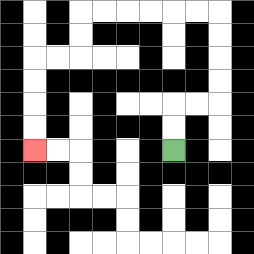{'start': '[7, 6]', 'end': '[1, 6]', 'path_directions': 'U,U,R,R,U,U,U,U,L,L,L,L,L,L,D,D,L,L,D,D,D,D', 'path_coordinates': '[[7, 6], [7, 5], [7, 4], [8, 4], [9, 4], [9, 3], [9, 2], [9, 1], [9, 0], [8, 0], [7, 0], [6, 0], [5, 0], [4, 0], [3, 0], [3, 1], [3, 2], [2, 2], [1, 2], [1, 3], [1, 4], [1, 5], [1, 6]]'}